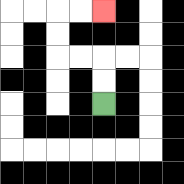{'start': '[4, 4]', 'end': '[4, 0]', 'path_directions': 'U,U,L,L,U,U,R,R', 'path_coordinates': '[[4, 4], [4, 3], [4, 2], [3, 2], [2, 2], [2, 1], [2, 0], [3, 0], [4, 0]]'}